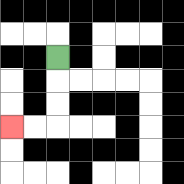{'start': '[2, 2]', 'end': '[0, 5]', 'path_directions': 'D,D,D,L,L', 'path_coordinates': '[[2, 2], [2, 3], [2, 4], [2, 5], [1, 5], [0, 5]]'}